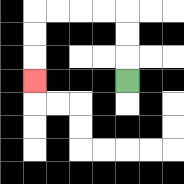{'start': '[5, 3]', 'end': '[1, 3]', 'path_directions': 'U,U,U,L,L,L,L,D,D,D', 'path_coordinates': '[[5, 3], [5, 2], [5, 1], [5, 0], [4, 0], [3, 0], [2, 0], [1, 0], [1, 1], [1, 2], [1, 3]]'}